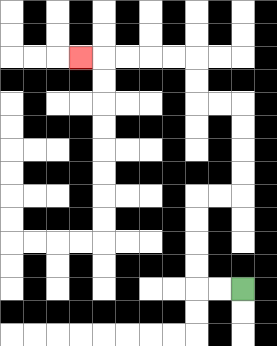{'start': '[10, 12]', 'end': '[3, 2]', 'path_directions': 'L,L,U,U,U,U,R,R,U,U,U,U,L,L,U,U,L,L,L,L,L', 'path_coordinates': '[[10, 12], [9, 12], [8, 12], [8, 11], [8, 10], [8, 9], [8, 8], [9, 8], [10, 8], [10, 7], [10, 6], [10, 5], [10, 4], [9, 4], [8, 4], [8, 3], [8, 2], [7, 2], [6, 2], [5, 2], [4, 2], [3, 2]]'}